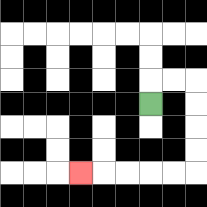{'start': '[6, 4]', 'end': '[3, 7]', 'path_directions': 'U,R,R,D,D,D,D,L,L,L,L,L', 'path_coordinates': '[[6, 4], [6, 3], [7, 3], [8, 3], [8, 4], [8, 5], [8, 6], [8, 7], [7, 7], [6, 7], [5, 7], [4, 7], [3, 7]]'}